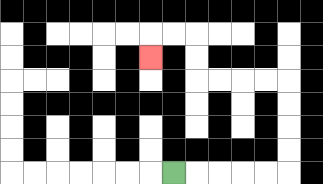{'start': '[7, 7]', 'end': '[6, 2]', 'path_directions': 'R,R,R,R,R,U,U,U,U,L,L,L,L,U,U,L,L,D', 'path_coordinates': '[[7, 7], [8, 7], [9, 7], [10, 7], [11, 7], [12, 7], [12, 6], [12, 5], [12, 4], [12, 3], [11, 3], [10, 3], [9, 3], [8, 3], [8, 2], [8, 1], [7, 1], [6, 1], [6, 2]]'}